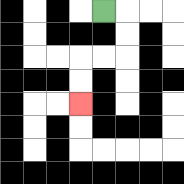{'start': '[4, 0]', 'end': '[3, 4]', 'path_directions': 'R,D,D,L,L,D,D', 'path_coordinates': '[[4, 0], [5, 0], [5, 1], [5, 2], [4, 2], [3, 2], [3, 3], [3, 4]]'}